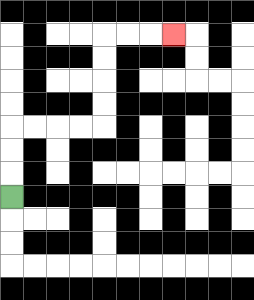{'start': '[0, 8]', 'end': '[7, 1]', 'path_directions': 'U,U,U,R,R,R,R,U,U,U,U,R,R,R', 'path_coordinates': '[[0, 8], [0, 7], [0, 6], [0, 5], [1, 5], [2, 5], [3, 5], [4, 5], [4, 4], [4, 3], [4, 2], [4, 1], [5, 1], [6, 1], [7, 1]]'}